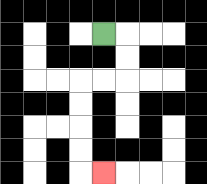{'start': '[4, 1]', 'end': '[4, 7]', 'path_directions': 'R,D,D,L,L,D,D,D,D,R', 'path_coordinates': '[[4, 1], [5, 1], [5, 2], [5, 3], [4, 3], [3, 3], [3, 4], [3, 5], [3, 6], [3, 7], [4, 7]]'}